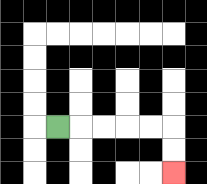{'start': '[2, 5]', 'end': '[7, 7]', 'path_directions': 'R,R,R,R,R,D,D', 'path_coordinates': '[[2, 5], [3, 5], [4, 5], [5, 5], [6, 5], [7, 5], [7, 6], [7, 7]]'}